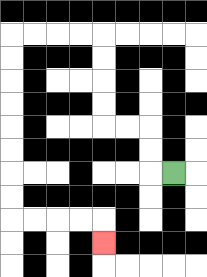{'start': '[7, 7]', 'end': '[4, 10]', 'path_directions': 'L,U,U,L,L,U,U,U,U,L,L,L,L,D,D,D,D,D,D,D,D,R,R,R,R,D', 'path_coordinates': '[[7, 7], [6, 7], [6, 6], [6, 5], [5, 5], [4, 5], [4, 4], [4, 3], [4, 2], [4, 1], [3, 1], [2, 1], [1, 1], [0, 1], [0, 2], [0, 3], [0, 4], [0, 5], [0, 6], [0, 7], [0, 8], [0, 9], [1, 9], [2, 9], [3, 9], [4, 9], [4, 10]]'}